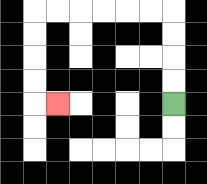{'start': '[7, 4]', 'end': '[2, 4]', 'path_directions': 'U,U,U,U,L,L,L,L,L,L,D,D,D,D,R', 'path_coordinates': '[[7, 4], [7, 3], [7, 2], [7, 1], [7, 0], [6, 0], [5, 0], [4, 0], [3, 0], [2, 0], [1, 0], [1, 1], [1, 2], [1, 3], [1, 4], [2, 4]]'}